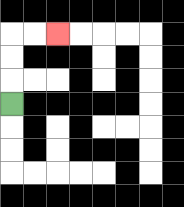{'start': '[0, 4]', 'end': '[2, 1]', 'path_directions': 'U,U,U,R,R', 'path_coordinates': '[[0, 4], [0, 3], [0, 2], [0, 1], [1, 1], [2, 1]]'}